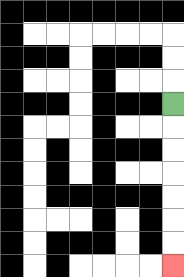{'start': '[7, 4]', 'end': '[7, 11]', 'path_directions': 'D,D,D,D,D,D,D', 'path_coordinates': '[[7, 4], [7, 5], [7, 6], [7, 7], [7, 8], [7, 9], [7, 10], [7, 11]]'}